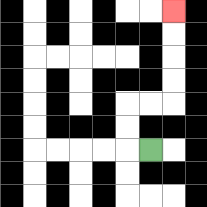{'start': '[6, 6]', 'end': '[7, 0]', 'path_directions': 'L,U,U,R,R,U,U,U,U', 'path_coordinates': '[[6, 6], [5, 6], [5, 5], [5, 4], [6, 4], [7, 4], [7, 3], [7, 2], [7, 1], [7, 0]]'}